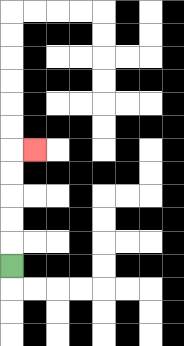{'start': '[0, 11]', 'end': '[1, 6]', 'path_directions': 'U,U,U,U,U,R', 'path_coordinates': '[[0, 11], [0, 10], [0, 9], [0, 8], [0, 7], [0, 6], [1, 6]]'}